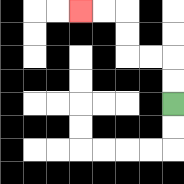{'start': '[7, 4]', 'end': '[3, 0]', 'path_directions': 'U,U,L,L,U,U,L,L', 'path_coordinates': '[[7, 4], [7, 3], [7, 2], [6, 2], [5, 2], [5, 1], [5, 0], [4, 0], [3, 0]]'}